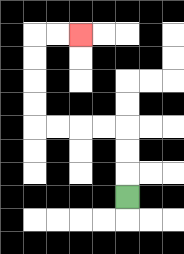{'start': '[5, 8]', 'end': '[3, 1]', 'path_directions': 'U,U,U,L,L,L,L,U,U,U,U,R,R', 'path_coordinates': '[[5, 8], [5, 7], [5, 6], [5, 5], [4, 5], [3, 5], [2, 5], [1, 5], [1, 4], [1, 3], [1, 2], [1, 1], [2, 1], [3, 1]]'}